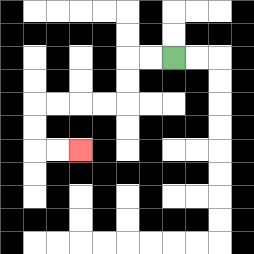{'start': '[7, 2]', 'end': '[3, 6]', 'path_directions': 'L,L,D,D,L,L,L,L,D,D,R,R', 'path_coordinates': '[[7, 2], [6, 2], [5, 2], [5, 3], [5, 4], [4, 4], [3, 4], [2, 4], [1, 4], [1, 5], [1, 6], [2, 6], [3, 6]]'}